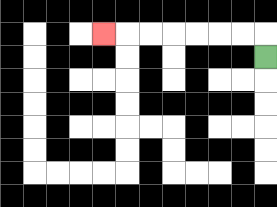{'start': '[11, 2]', 'end': '[4, 1]', 'path_directions': 'U,L,L,L,L,L,L,L', 'path_coordinates': '[[11, 2], [11, 1], [10, 1], [9, 1], [8, 1], [7, 1], [6, 1], [5, 1], [4, 1]]'}